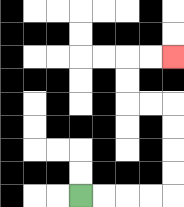{'start': '[3, 8]', 'end': '[7, 2]', 'path_directions': 'R,R,R,R,U,U,U,U,L,L,U,U,R,R', 'path_coordinates': '[[3, 8], [4, 8], [5, 8], [6, 8], [7, 8], [7, 7], [7, 6], [7, 5], [7, 4], [6, 4], [5, 4], [5, 3], [5, 2], [6, 2], [7, 2]]'}